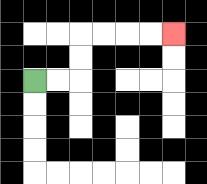{'start': '[1, 3]', 'end': '[7, 1]', 'path_directions': 'R,R,U,U,R,R,R,R', 'path_coordinates': '[[1, 3], [2, 3], [3, 3], [3, 2], [3, 1], [4, 1], [5, 1], [6, 1], [7, 1]]'}